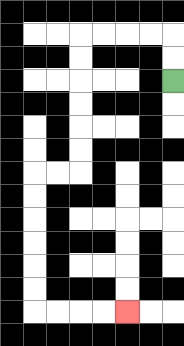{'start': '[7, 3]', 'end': '[5, 13]', 'path_directions': 'U,U,L,L,L,L,D,D,D,D,D,D,L,L,D,D,D,D,D,D,R,R,R,R', 'path_coordinates': '[[7, 3], [7, 2], [7, 1], [6, 1], [5, 1], [4, 1], [3, 1], [3, 2], [3, 3], [3, 4], [3, 5], [3, 6], [3, 7], [2, 7], [1, 7], [1, 8], [1, 9], [1, 10], [1, 11], [1, 12], [1, 13], [2, 13], [3, 13], [4, 13], [5, 13]]'}